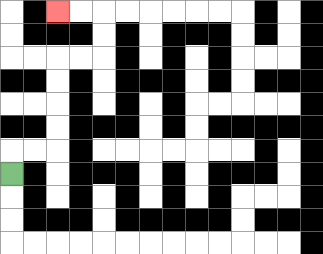{'start': '[0, 7]', 'end': '[2, 0]', 'path_directions': 'U,R,R,U,U,U,U,R,R,U,U,L,L', 'path_coordinates': '[[0, 7], [0, 6], [1, 6], [2, 6], [2, 5], [2, 4], [2, 3], [2, 2], [3, 2], [4, 2], [4, 1], [4, 0], [3, 0], [2, 0]]'}